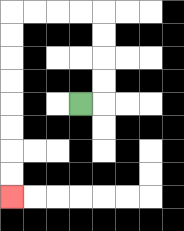{'start': '[3, 4]', 'end': '[0, 8]', 'path_directions': 'R,U,U,U,U,L,L,L,L,D,D,D,D,D,D,D,D', 'path_coordinates': '[[3, 4], [4, 4], [4, 3], [4, 2], [4, 1], [4, 0], [3, 0], [2, 0], [1, 0], [0, 0], [0, 1], [0, 2], [0, 3], [0, 4], [0, 5], [0, 6], [0, 7], [0, 8]]'}